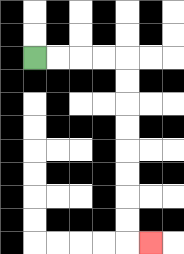{'start': '[1, 2]', 'end': '[6, 10]', 'path_directions': 'R,R,R,R,D,D,D,D,D,D,D,D,R', 'path_coordinates': '[[1, 2], [2, 2], [3, 2], [4, 2], [5, 2], [5, 3], [5, 4], [5, 5], [5, 6], [5, 7], [5, 8], [5, 9], [5, 10], [6, 10]]'}